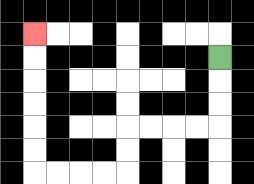{'start': '[9, 2]', 'end': '[1, 1]', 'path_directions': 'D,D,D,L,L,L,L,D,D,L,L,L,L,U,U,U,U,U,U', 'path_coordinates': '[[9, 2], [9, 3], [9, 4], [9, 5], [8, 5], [7, 5], [6, 5], [5, 5], [5, 6], [5, 7], [4, 7], [3, 7], [2, 7], [1, 7], [1, 6], [1, 5], [1, 4], [1, 3], [1, 2], [1, 1]]'}